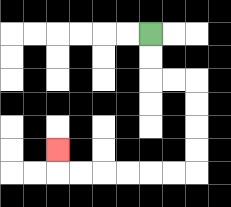{'start': '[6, 1]', 'end': '[2, 6]', 'path_directions': 'D,D,R,R,D,D,D,D,L,L,L,L,L,L,U', 'path_coordinates': '[[6, 1], [6, 2], [6, 3], [7, 3], [8, 3], [8, 4], [8, 5], [8, 6], [8, 7], [7, 7], [6, 7], [5, 7], [4, 7], [3, 7], [2, 7], [2, 6]]'}